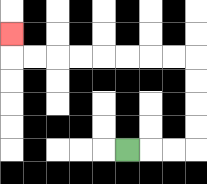{'start': '[5, 6]', 'end': '[0, 1]', 'path_directions': 'R,R,R,U,U,U,U,L,L,L,L,L,L,L,L,U', 'path_coordinates': '[[5, 6], [6, 6], [7, 6], [8, 6], [8, 5], [8, 4], [8, 3], [8, 2], [7, 2], [6, 2], [5, 2], [4, 2], [3, 2], [2, 2], [1, 2], [0, 2], [0, 1]]'}